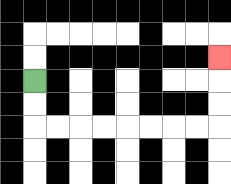{'start': '[1, 3]', 'end': '[9, 2]', 'path_directions': 'D,D,R,R,R,R,R,R,R,R,U,U,U', 'path_coordinates': '[[1, 3], [1, 4], [1, 5], [2, 5], [3, 5], [4, 5], [5, 5], [6, 5], [7, 5], [8, 5], [9, 5], [9, 4], [9, 3], [9, 2]]'}